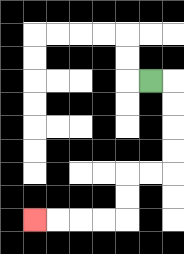{'start': '[6, 3]', 'end': '[1, 9]', 'path_directions': 'R,D,D,D,D,L,L,D,D,L,L,L,L', 'path_coordinates': '[[6, 3], [7, 3], [7, 4], [7, 5], [7, 6], [7, 7], [6, 7], [5, 7], [5, 8], [5, 9], [4, 9], [3, 9], [2, 9], [1, 9]]'}